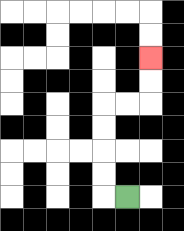{'start': '[5, 8]', 'end': '[6, 2]', 'path_directions': 'L,U,U,U,U,R,R,U,U', 'path_coordinates': '[[5, 8], [4, 8], [4, 7], [4, 6], [4, 5], [4, 4], [5, 4], [6, 4], [6, 3], [6, 2]]'}